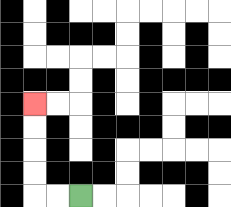{'start': '[3, 8]', 'end': '[1, 4]', 'path_directions': 'L,L,U,U,U,U', 'path_coordinates': '[[3, 8], [2, 8], [1, 8], [1, 7], [1, 6], [1, 5], [1, 4]]'}